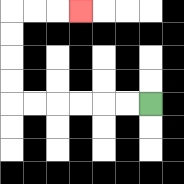{'start': '[6, 4]', 'end': '[3, 0]', 'path_directions': 'L,L,L,L,L,L,U,U,U,U,R,R,R', 'path_coordinates': '[[6, 4], [5, 4], [4, 4], [3, 4], [2, 4], [1, 4], [0, 4], [0, 3], [0, 2], [0, 1], [0, 0], [1, 0], [2, 0], [3, 0]]'}